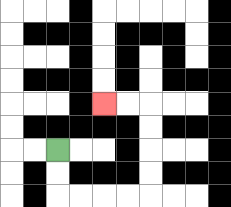{'start': '[2, 6]', 'end': '[4, 4]', 'path_directions': 'D,D,R,R,R,R,U,U,U,U,L,L', 'path_coordinates': '[[2, 6], [2, 7], [2, 8], [3, 8], [4, 8], [5, 8], [6, 8], [6, 7], [6, 6], [6, 5], [6, 4], [5, 4], [4, 4]]'}